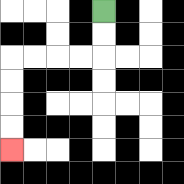{'start': '[4, 0]', 'end': '[0, 6]', 'path_directions': 'D,D,L,L,L,L,D,D,D,D', 'path_coordinates': '[[4, 0], [4, 1], [4, 2], [3, 2], [2, 2], [1, 2], [0, 2], [0, 3], [0, 4], [0, 5], [0, 6]]'}